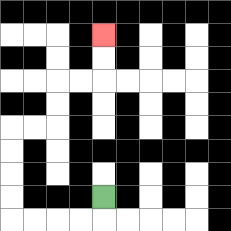{'start': '[4, 8]', 'end': '[4, 1]', 'path_directions': 'D,L,L,L,L,U,U,U,U,R,R,U,U,R,R,U,U', 'path_coordinates': '[[4, 8], [4, 9], [3, 9], [2, 9], [1, 9], [0, 9], [0, 8], [0, 7], [0, 6], [0, 5], [1, 5], [2, 5], [2, 4], [2, 3], [3, 3], [4, 3], [4, 2], [4, 1]]'}